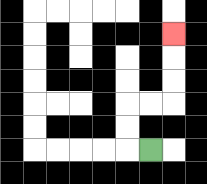{'start': '[6, 6]', 'end': '[7, 1]', 'path_directions': 'L,U,U,R,R,U,U,U', 'path_coordinates': '[[6, 6], [5, 6], [5, 5], [5, 4], [6, 4], [7, 4], [7, 3], [7, 2], [7, 1]]'}